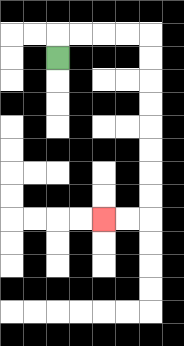{'start': '[2, 2]', 'end': '[4, 9]', 'path_directions': 'U,R,R,R,R,D,D,D,D,D,D,D,D,L,L', 'path_coordinates': '[[2, 2], [2, 1], [3, 1], [4, 1], [5, 1], [6, 1], [6, 2], [6, 3], [6, 4], [6, 5], [6, 6], [6, 7], [6, 8], [6, 9], [5, 9], [4, 9]]'}